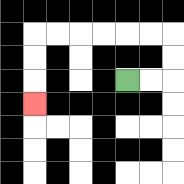{'start': '[5, 3]', 'end': '[1, 4]', 'path_directions': 'R,R,U,U,L,L,L,L,L,L,D,D,D', 'path_coordinates': '[[5, 3], [6, 3], [7, 3], [7, 2], [7, 1], [6, 1], [5, 1], [4, 1], [3, 1], [2, 1], [1, 1], [1, 2], [1, 3], [1, 4]]'}